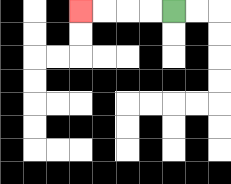{'start': '[7, 0]', 'end': '[3, 0]', 'path_directions': 'L,L,L,L', 'path_coordinates': '[[7, 0], [6, 0], [5, 0], [4, 0], [3, 0]]'}